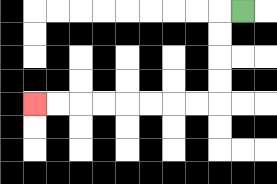{'start': '[10, 0]', 'end': '[1, 4]', 'path_directions': 'L,D,D,D,D,L,L,L,L,L,L,L,L', 'path_coordinates': '[[10, 0], [9, 0], [9, 1], [9, 2], [9, 3], [9, 4], [8, 4], [7, 4], [6, 4], [5, 4], [4, 4], [3, 4], [2, 4], [1, 4]]'}